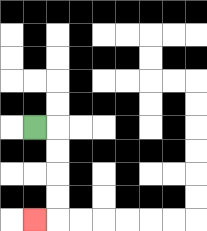{'start': '[1, 5]', 'end': '[1, 9]', 'path_directions': 'R,D,D,D,D,L', 'path_coordinates': '[[1, 5], [2, 5], [2, 6], [2, 7], [2, 8], [2, 9], [1, 9]]'}